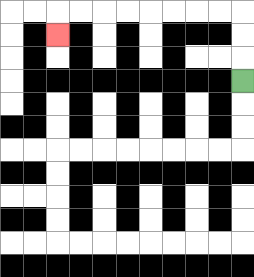{'start': '[10, 3]', 'end': '[2, 1]', 'path_directions': 'U,U,U,L,L,L,L,L,L,L,L,D', 'path_coordinates': '[[10, 3], [10, 2], [10, 1], [10, 0], [9, 0], [8, 0], [7, 0], [6, 0], [5, 0], [4, 0], [3, 0], [2, 0], [2, 1]]'}